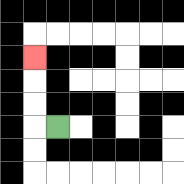{'start': '[2, 5]', 'end': '[1, 2]', 'path_directions': 'L,U,U,U', 'path_coordinates': '[[2, 5], [1, 5], [1, 4], [1, 3], [1, 2]]'}